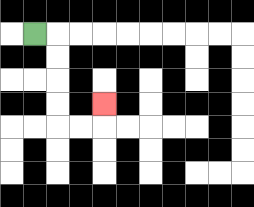{'start': '[1, 1]', 'end': '[4, 4]', 'path_directions': 'R,D,D,D,D,R,R,U', 'path_coordinates': '[[1, 1], [2, 1], [2, 2], [2, 3], [2, 4], [2, 5], [3, 5], [4, 5], [4, 4]]'}